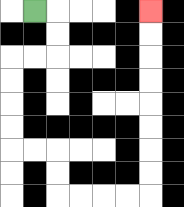{'start': '[1, 0]', 'end': '[6, 0]', 'path_directions': 'R,D,D,L,L,D,D,D,D,R,R,D,D,R,R,R,R,U,U,U,U,U,U,U,U', 'path_coordinates': '[[1, 0], [2, 0], [2, 1], [2, 2], [1, 2], [0, 2], [0, 3], [0, 4], [0, 5], [0, 6], [1, 6], [2, 6], [2, 7], [2, 8], [3, 8], [4, 8], [5, 8], [6, 8], [6, 7], [6, 6], [6, 5], [6, 4], [6, 3], [6, 2], [6, 1], [6, 0]]'}